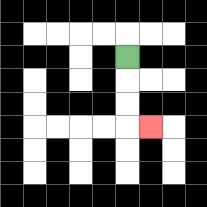{'start': '[5, 2]', 'end': '[6, 5]', 'path_directions': 'D,D,D,R', 'path_coordinates': '[[5, 2], [5, 3], [5, 4], [5, 5], [6, 5]]'}